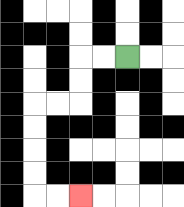{'start': '[5, 2]', 'end': '[3, 8]', 'path_directions': 'L,L,D,D,L,L,D,D,D,D,R,R', 'path_coordinates': '[[5, 2], [4, 2], [3, 2], [3, 3], [3, 4], [2, 4], [1, 4], [1, 5], [1, 6], [1, 7], [1, 8], [2, 8], [3, 8]]'}